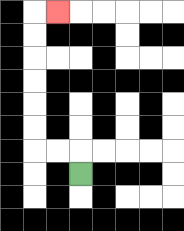{'start': '[3, 7]', 'end': '[2, 0]', 'path_directions': 'U,L,L,U,U,U,U,U,U,R', 'path_coordinates': '[[3, 7], [3, 6], [2, 6], [1, 6], [1, 5], [1, 4], [1, 3], [1, 2], [1, 1], [1, 0], [2, 0]]'}